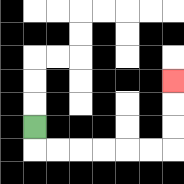{'start': '[1, 5]', 'end': '[7, 3]', 'path_directions': 'D,R,R,R,R,R,R,U,U,U', 'path_coordinates': '[[1, 5], [1, 6], [2, 6], [3, 6], [4, 6], [5, 6], [6, 6], [7, 6], [7, 5], [7, 4], [7, 3]]'}